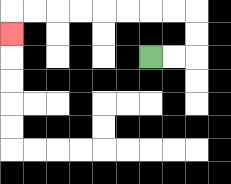{'start': '[6, 2]', 'end': '[0, 1]', 'path_directions': 'R,R,U,U,L,L,L,L,L,L,L,L,D', 'path_coordinates': '[[6, 2], [7, 2], [8, 2], [8, 1], [8, 0], [7, 0], [6, 0], [5, 0], [4, 0], [3, 0], [2, 0], [1, 0], [0, 0], [0, 1]]'}